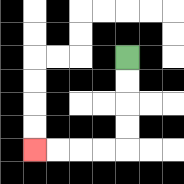{'start': '[5, 2]', 'end': '[1, 6]', 'path_directions': 'D,D,D,D,L,L,L,L', 'path_coordinates': '[[5, 2], [5, 3], [5, 4], [5, 5], [5, 6], [4, 6], [3, 6], [2, 6], [1, 6]]'}